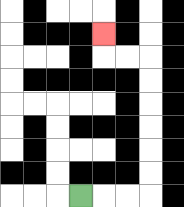{'start': '[3, 8]', 'end': '[4, 1]', 'path_directions': 'R,R,R,U,U,U,U,U,U,L,L,U', 'path_coordinates': '[[3, 8], [4, 8], [5, 8], [6, 8], [6, 7], [6, 6], [6, 5], [6, 4], [6, 3], [6, 2], [5, 2], [4, 2], [4, 1]]'}